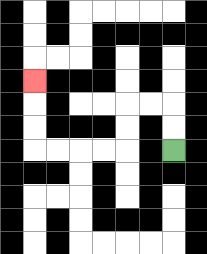{'start': '[7, 6]', 'end': '[1, 3]', 'path_directions': 'U,U,L,L,D,D,L,L,L,L,U,U,U', 'path_coordinates': '[[7, 6], [7, 5], [7, 4], [6, 4], [5, 4], [5, 5], [5, 6], [4, 6], [3, 6], [2, 6], [1, 6], [1, 5], [1, 4], [1, 3]]'}